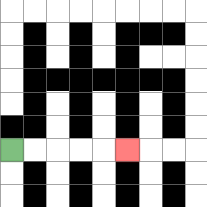{'start': '[0, 6]', 'end': '[5, 6]', 'path_directions': 'R,R,R,R,R', 'path_coordinates': '[[0, 6], [1, 6], [2, 6], [3, 6], [4, 6], [5, 6]]'}